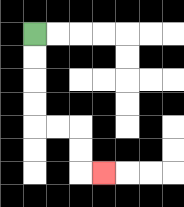{'start': '[1, 1]', 'end': '[4, 7]', 'path_directions': 'D,D,D,D,R,R,D,D,R', 'path_coordinates': '[[1, 1], [1, 2], [1, 3], [1, 4], [1, 5], [2, 5], [3, 5], [3, 6], [3, 7], [4, 7]]'}